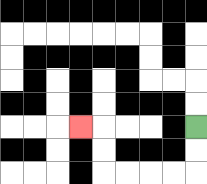{'start': '[8, 5]', 'end': '[3, 5]', 'path_directions': 'D,D,L,L,L,L,U,U,L', 'path_coordinates': '[[8, 5], [8, 6], [8, 7], [7, 7], [6, 7], [5, 7], [4, 7], [4, 6], [4, 5], [3, 5]]'}